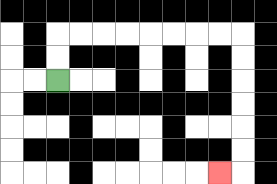{'start': '[2, 3]', 'end': '[9, 7]', 'path_directions': 'U,U,R,R,R,R,R,R,R,R,D,D,D,D,D,D,L', 'path_coordinates': '[[2, 3], [2, 2], [2, 1], [3, 1], [4, 1], [5, 1], [6, 1], [7, 1], [8, 1], [9, 1], [10, 1], [10, 2], [10, 3], [10, 4], [10, 5], [10, 6], [10, 7], [9, 7]]'}